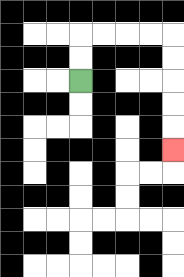{'start': '[3, 3]', 'end': '[7, 6]', 'path_directions': 'U,U,R,R,R,R,D,D,D,D,D', 'path_coordinates': '[[3, 3], [3, 2], [3, 1], [4, 1], [5, 1], [6, 1], [7, 1], [7, 2], [7, 3], [7, 4], [7, 5], [7, 6]]'}